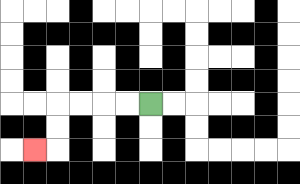{'start': '[6, 4]', 'end': '[1, 6]', 'path_directions': 'L,L,L,L,D,D,L', 'path_coordinates': '[[6, 4], [5, 4], [4, 4], [3, 4], [2, 4], [2, 5], [2, 6], [1, 6]]'}